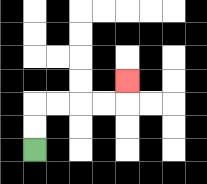{'start': '[1, 6]', 'end': '[5, 3]', 'path_directions': 'U,U,R,R,R,R,U', 'path_coordinates': '[[1, 6], [1, 5], [1, 4], [2, 4], [3, 4], [4, 4], [5, 4], [5, 3]]'}